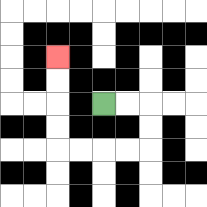{'start': '[4, 4]', 'end': '[2, 2]', 'path_directions': 'R,R,D,D,L,L,L,L,U,U,U,U', 'path_coordinates': '[[4, 4], [5, 4], [6, 4], [6, 5], [6, 6], [5, 6], [4, 6], [3, 6], [2, 6], [2, 5], [2, 4], [2, 3], [2, 2]]'}